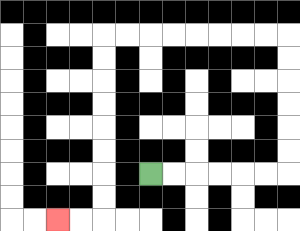{'start': '[6, 7]', 'end': '[2, 9]', 'path_directions': 'R,R,R,R,R,R,U,U,U,U,U,U,L,L,L,L,L,L,L,L,D,D,D,D,D,D,D,D,L,L', 'path_coordinates': '[[6, 7], [7, 7], [8, 7], [9, 7], [10, 7], [11, 7], [12, 7], [12, 6], [12, 5], [12, 4], [12, 3], [12, 2], [12, 1], [11, 1], [10, 1], [9, 1], [8, 1], [7, 1], [6, 1], [5, 1], [4, 1], [4, 2], [4, 3], [4, 4], [4, 5], [4, 6], [4, 7], [4, 8], [4, 9], [3, 9], [2, 9]]'}